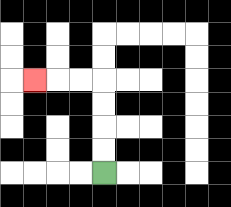{'start': '[4, 7]', 'end': '[1, 3]', 'path_directions': 'U,U,U,U,L,L,L', 'path_coordinates': '[[4, 7], [4, 6], [4, 5], [4, 4], [4, 3], [3, 3], [2, 3], [1, 3]]'}